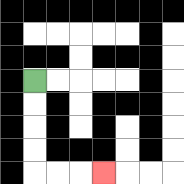{'start': '[1, 3]', 'end': '[4, 7]', 'path_directions': 'D,D,D,D,R,R,R', 'path_coordinates': '[[1, 3], [1, 4], [1, 5], [1, 6], [1, 7], [2, 7], [3, 7], [4, 7]]'}